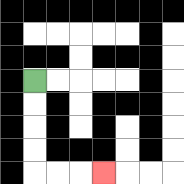{'start': '[1, 3]', 'end': '[4, 7]', 'path_directions': 'D,D,D,D,R,R,R', 'path_coordinates': '[[1, 3], [1, 4], [1, 5], [1, 6], [1, 7], [2, 7], [3, 7], [4, 7]]'}